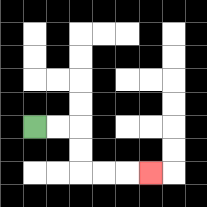{'start': '[1, 5]', 'end': '[6, 7]', 'path_directions': 'R,R,D,D,R,R,R', 'path_coordinates': '[[1, 5], [2, 5], [3, 5], [3, 6], [3, 7], [4, 7], [5, 7], [6, 7]]'}